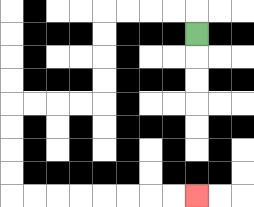{'start': '[8, 1]', 'end': '[8, 8]', 'path_directions': 'U,L,L,L,L,D,D,D,D,L,L,L,L,D,D,D,D,R,R,R,R,R,R,R,R', 'path_coordinates': '[[8, 1], [8, 0], [7, 0], [6, 0], [5, 0], [4, 0], [4, 1], [4, 2], [4, 3], [4, 4], [3, 4], [2, 4], [1, 4], [0, 4], [0, 5], [0, 6], [0, 7], [0, 8], [1, 8], [2, 8], [3, 8], [4, 8], [5, 8], [6, 8], [7, 8], [8, 8]]'}